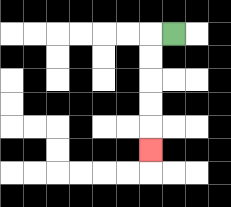{'start': '[7, 1]', 'end': '[6, 6]', 'path_directions': 'L,D,D,D,D,D', 'path_coordinates': '[[7, 1], [6, 1], [6, 2], [6, 3], [6, 4], [6, 5], [6, 6]]'}